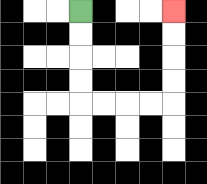{'start': '[3, 0]', 'end': '[7, 0]', 'path_directions': 'D,D,D,D,R,R,R,R,U,U,U,U', 'path_coordinates': '[[3, 0], [3, 1], [3, 2], [3, 3], [3, 4], [4, 4], [5, 4], [6, 4], [7, 4], [7, 3], [7, 2], [7, 1], [7, 0]]'}